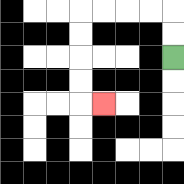{'start': '[7, 2]', 'end': '[4, 4]', 'path_directions': 'U,U,L,L,L,L,D,D,D,D,R', 'path_coordinates': '[[7, 2], [7, 1], [7, 0], [6, 0], [5, 0], [4, 0], [3, 0], [3, 1], [3, 2], [3, 3], [3, 4], [4, 4]]'}